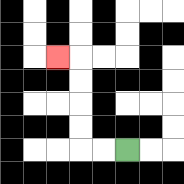{'start': '[5, 6]', 'end': '[2, 2]', 'path_directions': 'L,L,U,U,U,U,L', 'path_coordinates': '[[5, 6], [4, 6], [3, 6], [3, 5], [3, 4], [3, 3], [3, 2], [2, 2]]'}